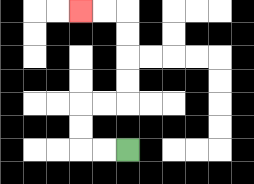{'start': '[5, 6]', 'end': '[3, 0]', 'path_directions': 'L,L,U,U,R,R,U,U,U,U,L,L', 'path_coordinates': '[[5, 6], [4, 6], [3, 6], [3, 5], [3, 4], [4, 4], [5, 4], [5, 3], [5, 2], [5, 1], [5, 0], [4, 0], [3, 0]]'}